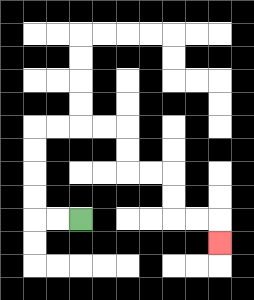{'start': '[3, 9]', 'end': '[9, 10]', 'path_directions': 'L,L,U,U,U,U,R,R,R,R,D,D,R,R,D,D,R,R,D', 'path_coordinates': '[[3, 9], [2, 9], [1, 9], [1, 8], [1, 7], [1, 6], [1, 5], [2, 5], [3, 5], [4, 5], [5, 5], [5, 6], [5, 7], [6, 7], [7, 7], [7, 8], [7, 9], [8, 9], [9, 9], [9, 10]]'}